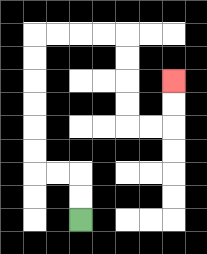{'start': '[3, 9]', 'end': '[7, 3]', 'path_directions': 'U,U,L,L,U,U,U,U,U,U,R,R,R,R,D,D,D,D,R,R,U,U', 'path_coordinates': '[[3, 9], [3, 8], [3, 7], [2, 7], [1, 7], [1, 6], [1, 5], [1, 4], [1, 3], [1, 2], [1, 1], [2, 1], [3, 1], [4, 1], [5, 1], [5, 2], [5, 3], [5, 4], [5, 5], [6, 5], [7, 5], [7, 4], [7, 3]]'}